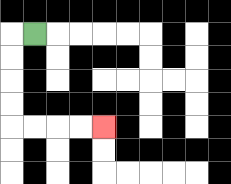{'start': '[1, 1]', 'end': '[4, 5]', 'path_directions': 'L,D,D,D,D,R,R,R,R', 'path_coordinates': '[[1, 1], [0, 1], [0, 2], [0, 3], [0, 4], [0, 5], [1, 5], [2, 5], [3, 5], [4, 5]]'}